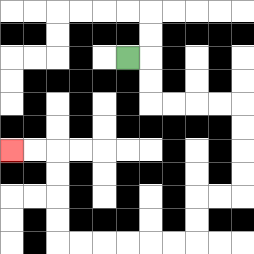{'start': '[5, 2]', 'end': '[0, 6]', 'path_directions': 'R,D,D,R,R,R,R,D,D,D,D,L,L,D,D,L,L,L,L,L,L,U,U,U,U,L,L', 'path_coordinates': '[[5, 2], [6, 2], [6, 3], [6, 4], [7, 4], [8, 4], [9, 4], [10, 4], [10, 5], [10, 6], [10, 7], [10, 8], [9, 8], [8, 8], [8, 9], [8, 10], [7, 10], [6, 10], [5, 10], [4, 10], [3, 10], [2, 10], [2, 9], [2, 8], [2, 7], [2, 6], [1, 6], [0, 6]]'}